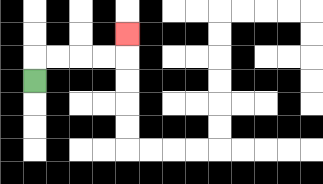{'start': '[1, 3]', 'end': '[5, 1]', 'path_directions': 'U,R,R,R,R,U', 'path_coordinates': '[[1, 3], [1, 2], [2, 2], [3, 2], [4, 2], [5, 2], [5, 1]]'}